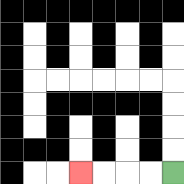{'start': '[7, 7]', 'end': '[3, 7]', 'path_directions': 'L,L,L,L', 'path_coordinates': '[[7, 7], [6, 7], [5, 7], [4, 7], [3, 7]]'}